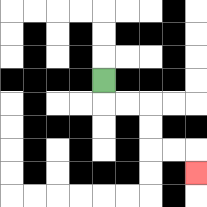{'start': '[4, 3]', 'end': '[8, 7]', 'path_directions': 'D,R,R,D,D,R,R,D', 'path_coordinates': '[[4, 3], [4, 4], [5, 4], [6, 4], [6, 5], [6, 6], [7, 6], [8, 6], [8, 7]]'}